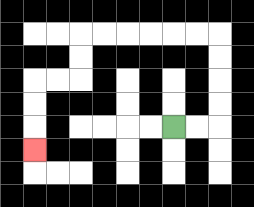{'start': '[7, 5]', 'end': '[1, 6]', 'path_directions': 'R,R,U,U,U,U,L,L,L,L,L,L,D,D,L,L,D,D,D', 'path_coordinates': '[[7, 5], [8, 5], [9, 5], [9, 4], [9, 3], [9, 2], [9, 1], [8, 1], [7, 1], [6, 1], [5, 1], [4, 1], [3, 1], [3, 2], [3, 3], [2, 3], [1, 3], [1, 4], [1, 5], [1, 6]]'}